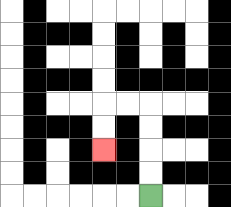{'start': '[6, 8]', 'end': '[4, 6]', 'path_directions': 'U,U,U,U,L,L,D,D', 'path_coordinates': '[[6, 8], [6, 7], [6, 6], [6, 5], [6, 4], [5, 4], [4, 4], [4, 5], [4, 6]]'}